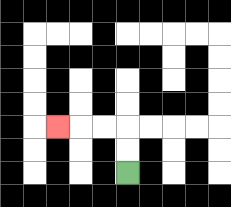{'start': '[5, 7]', 'end': '[2, 5]', 'path_directions': 'U,U,L,L,L', 'path_coordinates': '[[5, 7], [5, 6], [5, 5], [4, 5], [3, 5], [2, 5]]'}